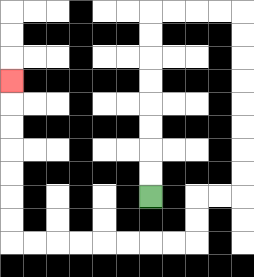{'start': '[6, 8]', 'end': '[0, 3]', 'path_directions': 'U,U,U,U,U,U,U,U,R,R,R,R,D,D,D,D,D,D,D,D,L,L,D,D,L,L,L,L,L,L,L,L,U,U,U,U,U,U,U', 'path_coordinates': '[[6, 8], [6, 7], [6, 6], [6, 5], [6, 4], [6, 3], [6, 2], [6, 1], [6, 0], [7, 0], [8, 0], [9, 0], [10, 0], [10, 1], [10, 2], [10, 3], [10, 4], [10, 5], [10, 6], [10, 7], [10, 8], [9, 8], [8, 8], [8, 9], [8, 10], [7, 10], [6, 10], [5, 10], [4, 10], [3, 10], [2, 10], [1, 10], [0, 10], [0, 9], [0, 8], [0, 7], [0, 6], [0, 5], [0, 4], [0, 3]]'}